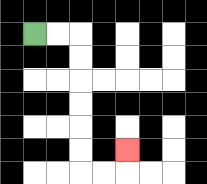{'start': '[1, 1]', 'end': '[5, 6]', 'path_directions': 'R,R,D,D,D,D,D,D,R,R,U', 'path_coordinates': '[[1, 1], [2, 1], [3, 1], [3, 2], [3, 3], [3, 4], [3, 5], [3, 6], [3, 7], [4, 7], [5, 7], [5, 6]]'}